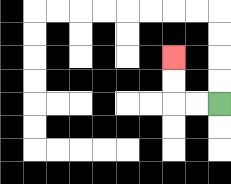{'start': '[9, 4]', 'end': '[7, 2]', 'path_directions': 'L,L,U,U', 'path_coordinates': '[[9, 4], [8, 4], [7, 4], [7, 3], [7, 2]]'}